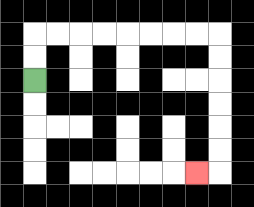{'start': '[1, 3]', 'end': '[8, 7]', 'path_directions': 'U,U,R,R,R,R,R,R,R,R,D,D,D,D,D,D,L', 'path_coordinates': '[[1, 3], [1, 2], [1, 1], [2, 1], [3, 1], [4, 1], [5, 1], [6, 1], [7, 1], [8, 1], [9, 1], [9, 2], [9, 3], [9, 4], [9, 5], [9, 6], [9, 7], [8, 7]]'}